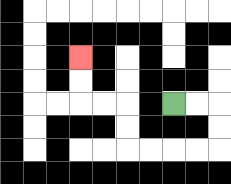{'start': '[7, 4]', 'end': '[3, 2]', 'path_directions': 'R,R,D,D,L,L,L,L,U,U,L,L,U,U', 'path_coordinates': '[[7, 4], [8, 4], [9, 4], [9, 5], [9, 6], [8, 6], [7, 6], [6, 6], [5, 6], [5, 5], [5, 4], [4, 4], [3, 4], [3, 3], [3, 2]]'}